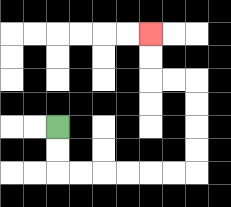{'start': '[2, 5]', 'end': '[6, 1]', 'path_directions': 'D,D,R,R,R,R,R,R,U,U,U,U,L,L,U,U', 'path_coordinates': '[[2, 5], [2, 6], [2, 7], [3, 7], [4, 7], [5, 7], [6, 7], [7, 7], [8, 7], [8, 6], [8, 5], [8, 4], [8, 3], [7, 3], [6, 3], [6, 2], [6, 1]]'}